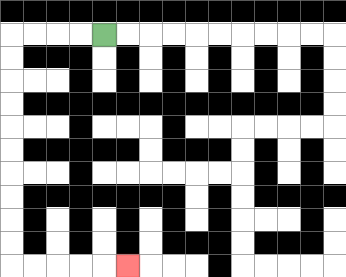{'start': '[4, 1]', 'end': '[5, 11]', 'path_directions': 'L,L,L,L,D,D,D,D,D,D,D,D,D,D,R,R,R,R,R', 'path_coordinates': '[[4, 1], [3, 1], [2, 1], [1, 1], [0, 1], [0, 2], [0, 3], [0, 4], [0, 5], [0, 6], [0, 7], [0, 8], [0, 9], [0, 10], [0, 11], [1, 11], [2, 11], [3, 11], [4, 11], [5, 11]]'}